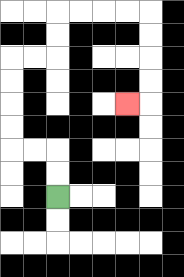{'start': '[2, 8]', 'end': '[5, 4]', 'path_directions': 'U,U,L,L,U,U,U,U,R,R,U,U,R,R,R,R,D,D,D,D,L', 'path_coordinates': '[[2, 8], [2, 7], [2, 6], [1, 6], [0, 6], [0, 5], [0, 4], [0, 3], [0, 2], [1, 2], [2, 2], [2, 1], [2, 0], [3, 0], [4, 0], [5, 0], [6, 0], [6, 1], [6, 2], [6, 3], [6, 4], [5, 4]]'}